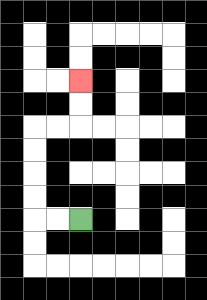{'start': '[3, 9]', 'end': '[3, 3]', 'path_directions': 'L,L,U,U,U,U,R,R,U,U', 'path_coordinates': '[[3, 9], [2, 9], [1, 9], [1, 8], [1, 7], [1, 6], [1, 5], [2, 5], [3, 5], [3, 4], [3, 3]]'}